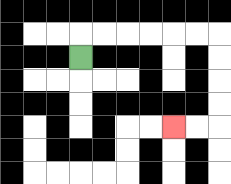{'start': '[3, 2]', 'end': '[7, 5]', 'path_directions': 'U,R,R,R,R,R,R,D,D,D,D,L,L', 'path_coordinates': '[[3, 2], [3, 1], [4, 1], [5, 1], [6, 1], [7, 1], [8, 1], [9, 1], [9, 2], [9, 3], [9, 4], [9, 5], [8, 5], [7, 5]]'}